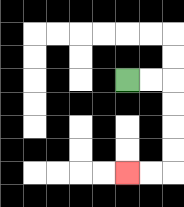{'start': '[5, 3]', 'end': '[5, 7]', 'path_directions': 'R,R,D,D,D,D,L,L', 'path_coordinates': '[[5, 3], [6, 3], [7, 3], [7, 4], [7, 5], [7, 6], [7, 7], [6, 7], [5, 7]]'}